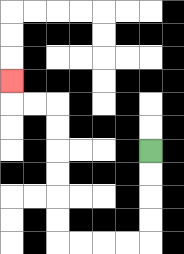{'start': '[6, 6]', 'end': '[0, 3]', 'path_directions': 'D,D,D,D,L,L,L,L,U,U,U,U,U,U,L,L,U', 'path_coordinates': '[[6, 6], [6, 7], [6, 8], [6, 9], [6, 10], [5, 10], [4, 10], [3, 10], [2, 10], [2, 9], [2, 8], [2, 7], [2, 6], [2, 5], [2, 4], [1, 4], [0, 4], [0, 3]]'}